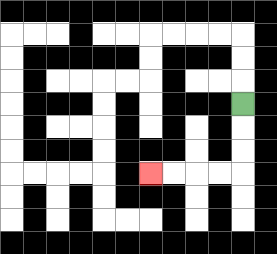{'start': '[10, 4]', 'end': '[6, 7]', 'path_directions': 'D,D,D,L,L,L,L', 'path_coordinates': '[[10, 4], [10, 5], [10, 6], [10, 7], [9, 7], [8, 7], [7, 7], [6, 7]]'}